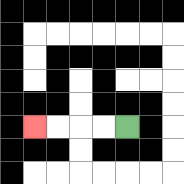{'start': '[5, 5]', 'end': '[1, 5]', 'path_directions': 'L,L,L,L', 'path_coordinates': '[[5, 5], [4, 5], [3, 5], [2, 5], [1, 5]]'}